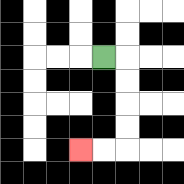{'start': '[4, 2]', 'end': '[3, 6]', 'path_directions': 'R,D,D,D,D,L,L', 'path_coordinates': '[[4, 2], [5, 2], [5, 3], [5, 4], [5, 5], [5, 6], [4, 6], [3, 6]]'}